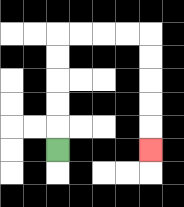{'start': '[2, 6]', 'end': '[6, 6]', 'path_directions': 'U,U,U,U,U,R,R,R,R,D,D,D,D,D', 'path_coordinates': '[[2, 6], [2, 5], [2, 4], [2, 3], [2, 2], [2, 1], [3, 1], [4, 1], [5, 1], [6, 1], [6, 2], [6, 3], [6, 4], [6, 5], [6, 6]]'}